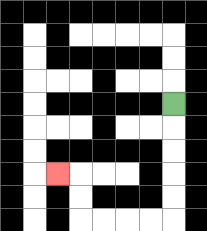{'start': '[7, 4]', 'end': '[2, 7]', 'path_directions': 'D,D,D,D,D,L,L,L,L,U,U,L', 'path_coordinates': '[[7, 4], [7, 5], [7, 6], [7, 7], [7, 8], [7, 9], [6, 9], [5, 9], [4, 9], [3, 9], [3, 8], [3, 7], [2, 7]]'}